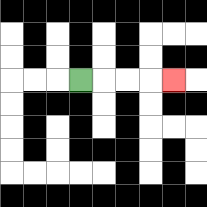{'start': '[3, 3]', 'end': '[7, 3]', 'path_directions': 'R,R,R,R', 'path_coordinates': '[[3, 3], [4, 3], [5, 3], [6, 3], [7, 3]]'}